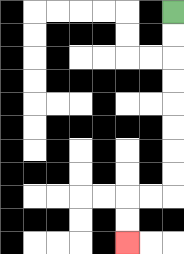{'start': '[7, 0]', 'end': '[5, 10]', 'path_directions': 'D,D,D,D,D,D,D,D,L,L,D,D', 'path_coordinates': '[[7, 0], [7, 1], [7, 2], [7, 3], [7, 4], [7, 5], [7, 6], [7, 7], [7, 8], [6, 8], [5, 8], [5, 9], [5, 10]]'}